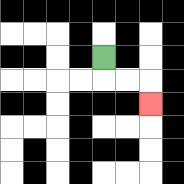{'start': '[4, 2]', 'end': '[6, 4]', 'path_directions': 'D,R,R,D', 'path_coordinates': '[[4, 2], [4, 3], [5, 3], [6, 3], [6, 4]]'}